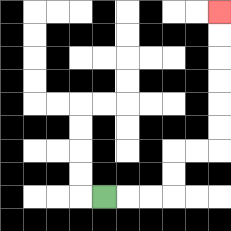{'start': '[4, 8]', 'end': '[9, 0]', 'path_directions': 'R,R,R,U,U,R,R,U,U,U,U,U,U', 'path_coordinates': '[[4, 8], [5, 8], [6, 8], [7, 8], [7, 7], [7, 6], [8, 6], [9, 6], [9, 5], [9, 4], [9, 3], [9, 2], [9, 1], [9, 0]]'}